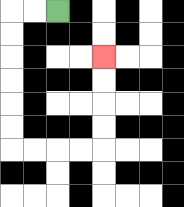{'start': '[2, 0]', 'end': '[4, 2]', 'path_directions': 'L,L,D,D,D,D,D,D,R,R,R,R,U,U,U,U', 'path_coordinates': '[[2, 0], [1, 0], [0, 0], [0, 1], [0, 2], [0, 3], [0, 4], [0, 5], [0, 6], [1, 6], [2, 6], [3, 6], [4, 6], [4, 5], [4, 4], [4, 3], [4, 2]]'}